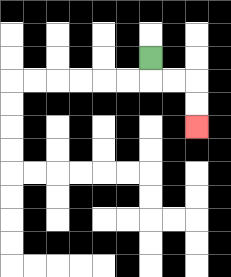{'start': '[6, 2]', 'end': '[8, 5]', 'path_directions': 'D,R,R,D,D', 'path_coordinates': '[[6, 2], [6, 3], [7, 3], [8, 3], [8, 4], [8, 5]]'}